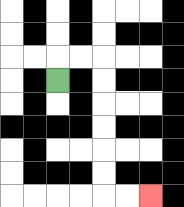{'start': '[2, 3]', 'end': '[6, 8]', 'path_directions': 'U,R,R,D,D,D,D,D,D,R,R', 'path_coordinates': '[[2, 3], [2, 2], [3, 2], [4, 2], [4, 3], [4, 4], [4, 5], [4, 6], [4, 7], [4, 8], [5, 8], [6, 8]]'}